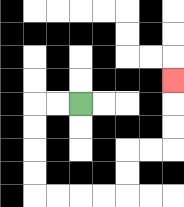{'start': '[3, 4]', 'end': '[7, 3]', 'path_directions': 'L,L,D,D,D,D,R,R,R,R,U,U,R,R,U,U,U', 'path_coordinates': '[[3, 4], [2, 4], [1, 4], [1, 5], [1, 6], [1, 7], [1, 8], [2, 8], [3, 8], [4, 8], [5, 8], [5, 7], [5, 6], [6, 6], [7, 6], [7, 5], [7, 4], [7, 3]]'}